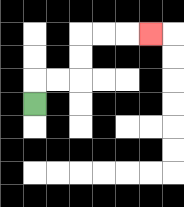{'start': '[1, 4]', 'end': '[6, 1]', 'path_directions': 'U,R,R,U,U,R,R,R', 'path_coordinates': '[[1, 4], [1, 3], [2, 3], [3, 3], [3, 2], [3, 1], [4, 1], [5, 1], [6, 1]]'}